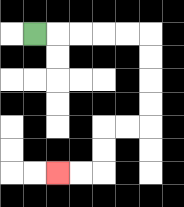{'start': '[1, 1]', 'end': '[2, 7]', 'path_directions': 'R,R,R,R,R,D,D,D,D,L,L,D,D,L,L', 'path_coordinates': '[[1, 1], [2, 1], [3, 1], [4, 1], [5, 1], [6, 1], [6, 2], [6, 3], [6, 4], [6, 5], [5, 5], [4, 5], [4, 6], [4, 7], [3, 7], [2, 7]]'}